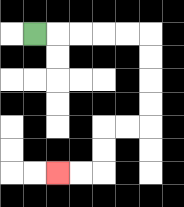{'start': '[1, 1]', 'end': '[2, 7]', 'path_directions': 'R,R,R,R,R,D,D,D,D,L,L,D,D,L,L', 'path_coordinates': '[[1, 1], [2, 1], [3, 1], [4, 1], [5, 1], [6, 1], [6, 2], [6, 3], [6, 4], [6, 5], [5, 5], [4, 5], [4, 6], [4, 7], [3, 7], [2, 7]]'}